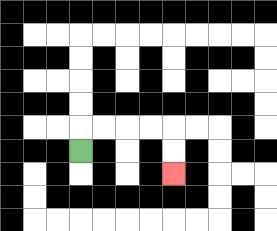{'start': '[3, 6]', 'end': '[7, 7]', 'path_directions': 'U,R,R,R,R,D,D', 'path_coordinates': '[[3, 6], [3, 5], [4, 5], [5, 5], [6, 5], [7, 5], [7, 6], [7, 7]]'}